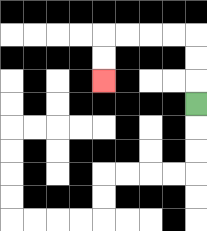{'start': '[8, 4]', 'end': '[4, 3]', 'path_directions': 'U,U,U,L,L,L,L,D,D', 'path_coordinates': '[[8, 4], [8, 3], [8, 2], [8, 1], [7, 1], [6, 1], [5, 1], [4, 1], [4, 2], [4, 3]]'}